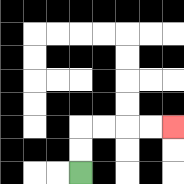{'start': '[3, 7]', 'end': '[7, 5]', 'path_directions': 'U,U,R,R,R,R', 'path_coordinates': '[[3, 7], [3, 6], [3, 5], [4, 5], [5, 5], [6, 5], [7, 5]]'}